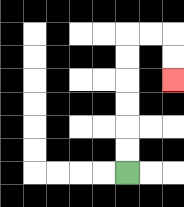{'start': '[5, 7]', 'end': '[7, 3]', 'path_directions': 'U,U,U,U,U,U,R,R,D,D', 'path_coordinates': '[[5, 7], [5, 6], [5, 5], [5, 4], [5, 3], [5, 2], [5, 1], [6, 1], [7, 1], [7, 2], [7, 3]]'}